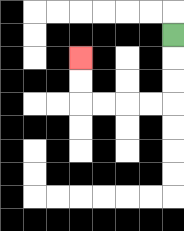{'start': '[7, 1]', 'end': '[3, 2]', 'path_directions': 'D,D,D,L,L,L,L,U,U', 'path_coordinates': '[[7, 1], [7, 2], [7, 3], [7, 4], [6, 4], [5, 4], [4, 4], [3, 4], [3, 3], [3, 2]]'}